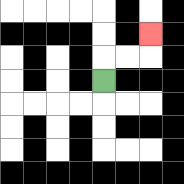{'start': '[4, 3]', 'end': '[6, 1]', 'path_directions': 'U,R,R,U', 'path_coordinates': '[[4, 3], [4, 2], [5, 2], [6, 2], [6, 1]]'}